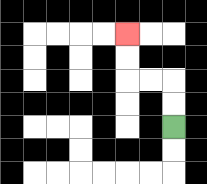{'start': '[7, 5]', 'end': '[5, 1]', 'path_directions': 'U,U,L,L,U,U', 'path_coordinates': '[[7, 5], [7, 4], [7, 3], [6, 3], [5, 3], [5, 2], [5, 1]]'}